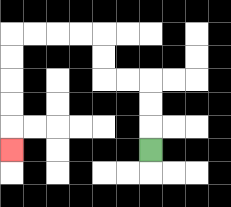{'start': '[6, 6]', 'end': '[0, 6]', 'path_directions': 'U,U,U,L,L,U,U,L,L,L,L,D,D,D,D,D', 'path_coordinates': '[[6, 6], [6, 5], [6, 4], [6, 3], [5, 3], [4, 3], [4, 2], [4, 1], [3, 1], [2, 1], [1, 1], [0, 1], [0, 2], [0, 3], [0, 4], [0, 5], [0, 6]]'}